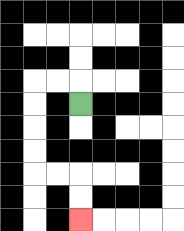{'start': '[3, 4]', 'end': '[3, 9]', 'path_directions': 'U,L,L,D,D,D,D,R,R,D,D', 'path_coordinates': '[[3, 4], [3, 3], [2, 3], [1, 3], [1, 4], [1, 5], [1, 6], [1, 7], [2, 7], [3, 7], [3, 8], [3, 9]]'}